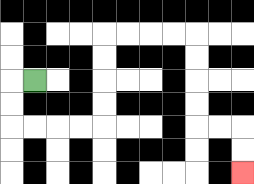{'start': '[1, 3]', 'end': '[10, 7]', 'path_directions': 'L,D,D,R,R,R,R,U,U,U,U,R,R,R,R,D,D,D,D,R,R,D,D', 'path_coordinates': '[[1, 3], [0, 3], [0, 4], [0, 5], [1, 5], [2, 5], [3, 5], [4, 5], [4, 4], [4, 3], [4, 2], [4, 1], [5, 1], [6, 1], [7, 1], [8, 1], [8, 2], [8, 3], [8, 4], [8, 5], [9, 5], [10, 5], [10, 6], [10, 7]]'}